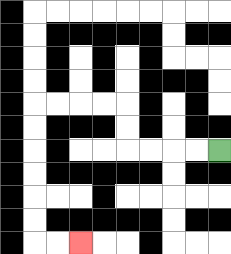{'start': '[9, 6]', 'end': '[3, 10]', 'path_directions': 'L,L,L,L,U,U,L,L,L,L,D,D,D,D,D,D,R,R', 'path_coordinates': '[[9, 6], [8, 6], [7, 6], [6, 6], [5, 6], [5, 5], [5, 4], [4, 4], [3, 4], [2, 4], [1, 4], [1, 5], [1, 6], [1, 7], [1, 8], [1, 9], [1, 10], [2, 10], [3, 10]]'}